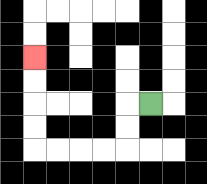{'start': '[6, 4]', 'end': '[1, 2]', 'path_directions': 'L,D,D,L,L,L,L,U,U,U,U', 'path_coordinates': '[[6, 4], [5, 4], [5, 5], [5, 6], [4, 6], [3, 6], [2, 6], [1, 6], [1, 5], [1, 4], [1, 3], [1, 2]]'}